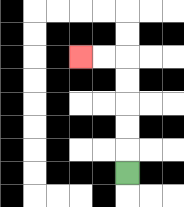{'start': '[5, 7]', 'end': '[3, 2]', 'path_directions': 'U,U,U,U,U,L,L', 'path_coordinates': '[[5, 7], [5, 6], [5, 5], [5, 4], [5, 3], [5, 2], [4, 2], [3, 2]]'}